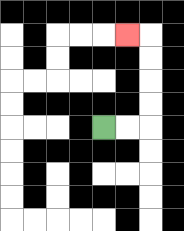{'start': '[4, 5]', 'end': '[5, 1]', 'path_directions': 'R,R,U,U,U,U,L', 'path_coordinates': '[[4, 5], [5, 5], [6, 5], [6, 4], [6, 3], [6, 2], [6, 1], [5, 1]]'}